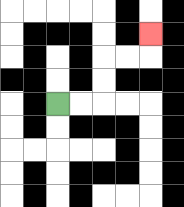{'start': '[2, 4]', 'end': '[6, 1]', 'path_directions': 'R,R,U,U,R,R,U', 'path_coordinates': '[[2, 4], [3, 4], [4, 4], [4, 3], [4, 2], [5, 2], [6, 2], [6, 1]]'}